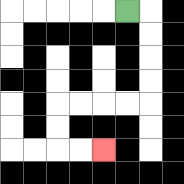{'start': '[5, 0]', 'end': '[4, 6]', 'path_directions': 'R,D,D,D,D,L,L,L,L,D,D,R,R', 'path_coordinates': '[[5, 0], [6, 0], [6, 1], [6, 2], [6, 3], [6, 4], [5, 4], [4, 4], [3, 4], [2, 4], [2, 5], [2, 6], [3, 6], [4, 6]]'}